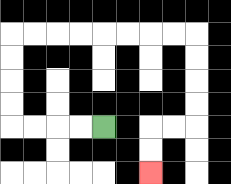{'start': '[4, 5]', 'end': '[6, 7]', 'path_directions': 'L,L,L,L,U,U,U,U,R,R,R,R,R,R,R,R,D,D,D,D,L,L,D,D', 'path_coordinates': '[[4, 5], [3, 5], [2, 5], [1, 5], [0, 5], [0, 4], [0, 3], [0, 2], [0, 1], [1, 1], [2, 1], [3, 1], [4, 1], [5, 1], [6, 1], [7, 1], [8, 1], [8, 2], [8, 3], [8, 4], [8, 5], [7, 5], [6, 5], [6, 6], [6, 7]]'}